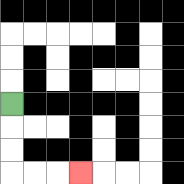{'start': '[0, 4]', 'end': '[3, 7]', 'path_directions': 'D,D,D,R,R,R', 'path_coordinates': '[[0, 4], [0, 5], [0, 6], [0, 7], [1, 7], [2, 7], [3, 7]]'}